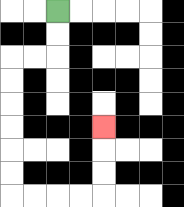{'start': '[2, 0]', 'end': '[4, 5]', 'path_directions': 'D,D,L,L,D,D,D,D,D,D,R,R,R,R,U,U,U', 'path_coordinates': '[[2, 0], [2, 1], [2, 2], [1, 2], [0, 2], [0, 3], [0, 4], [0, 5], [0, 6], [0, 7], [0, 8], [1, 8], [2, 8], [3, 8], [4, 8], [4, 7], [4, 6], [4, 5]]'}